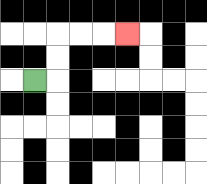{'start': '[1, 3]', 'end': '[5, 1]', 'path_directions': 'R,U,U,R,R,R', 'path_coordinates': '[[1, 3], [2, 3], [2, 2], [2, 1], [3, 1], [4, 1], [5, 1]]'}